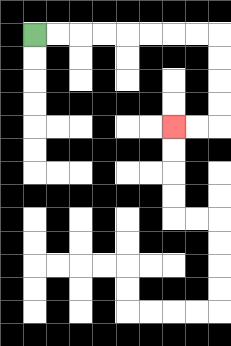{'start': '[1, 1]', 'end': '[7, 5]', 'path_directions': 'R,R,R,R,R,R,R,R,D,D,D,D,L,L', 'path_coordinates': '[[1, 1], [2, 1], [3, 1], [4, 1], [5, 1], [6, 1], [7, 1], [8, 1], [9, 1], [9, 2], [9, 3], [9, 4], [9, 5], [8, 5], [7, 5]]'}